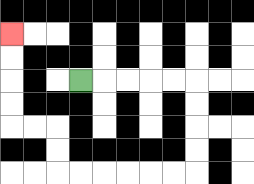{'start': '[3, 3]', 'end': '[0, 1]', 'path_directions': 'R,R,R,R,R,D,D,D,D,L,L,L,L,L,L,U,U,L,L,U,U,U,U', 'path_coordinates': '[[3, 3], [4, 3], [5, 3], [6, 3], [7, 3], [8, 3], [8, 4], [8, 5], [8, 6], [8, 7], [7, 7], [6, 7], [5, 7], [4, 7], [3, 7], [2, 7], [2, 6], [2, 5], [1, 5], [0, 5], [0, 4], [0, 3], [0, 2], [0, 1]]'}